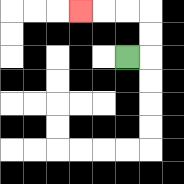{'start': '[5, 2]', 'end': '[3, 0]', 'path_directions': 'R,U,U,L,L,L', 'path_coordinates': '[[5, 2], [6, 2], [6, 1], [6, 0], [5, 0], [4, 0], [3, 0]]'}